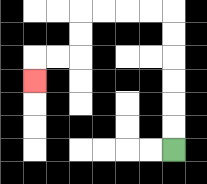{'start': '[7, 6]', 'end': '[1, 3]', 'path_directions': 'U,U,U,U,U,U,L,L,L,L,D,D,L,L,D', 'path_coordinates': '[[7, 6], [7, 5], [7, 4], [7, 3], [7, 2], [7, 1], [7, 0], [6, 0], [5, 0], [4, 0], [3, 0], [3, 1], [3, 2], [2, 2], [1, 2], [1, 3]]'}